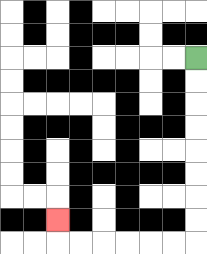{'start': '[8, 2]', 'end': '[2, 9]', 'path_directions': 'D,D,D,D,D,D,D,D,L,L,L,L,L,L,U', 'path_coordinates': '[[8, 2], [8, 3], [8, 4], [8, 5], [8, 6], [8, 7], [8, 8], [8, 9], [8, 10], [7, 10], [6, 10], [5, 10], [4, 10], [3, 10], [2, 10], [2, 9]]'}